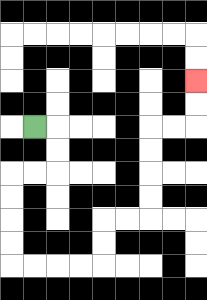{'start': '[1, 5]', 'end': '[8, 3]', 'path_directions': 'R,D,D,L,L,D,D,D,D,R,R,R,R,U,U,R,R,U,U,U,U,R,R,U,U', 'path_coordinates': '[[1, 5], [2, 5], [2, 6], [2, 7], [1, 7], [0, 7], [0, 8], [0, 9], [0, 10], [0, 11], [1, 11], [2, 11], [3, 11], [4, 11], [4, 10], [4, 9], [5, 9], [6, 9], [6, 8], [6, 7], [6, 6], [6, 5], [7, 5], [8, 5], [8, 4], [8, 3]]'}